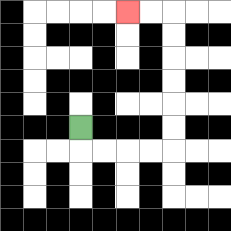{'start': '[3, 5]', 'end': '[5, 0]', 'path_directions': 'D,R,R,R,R,U,U,U,U,U,U,L,L', 'path_coordinates': '[[3, 5], [3, 6], [4, 6], [5, 6], [6, 6], [7, 6], [7, 5], [7, 4], [7, 3], [7, 2], [7, 1], [7, 0], [6, 0], [5, 0]]'}